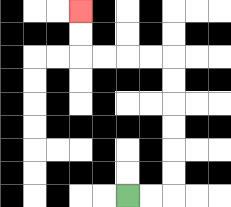{'start': '[5, 8]', 'end': '[3, 0]', 'path_directions': 'R,R,U,U,U,U,U,U,L,L,L,L,U,U', 'path_coordinates': '[[5, 8], [6, 8], [7, 8], [7, 7], [7, 6], [7, 5], [7, 4], [7, 3], [7, 2], [6, 2], [5, 2], [4, 2], [3, 2], [3, 1], [3, 0]]'}